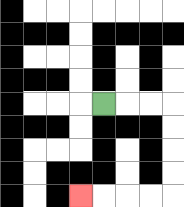{'start': '[4, 4]', 'end': '[3, 8]', 'path_directions': 'R,R,R,D,D,D,D,L,L,L,L', 'path_coordinates': '[[4, 4], [5, 4], [6, 4], [7, 4], [7, 5], [7, 6], [7, 7], [7, 8], [6, 8], [5, 8], [4, 8], [3, 8]]'}